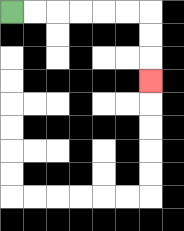{'start': '[0, 0]', 'end': '[6, 3]', 'path_directions': 'R,R,R,R,R,R,D,D,D', 'path_coordinates': '[[0, 0], [1, 0], [2, 0], [3, 0], [4, 0], [5, 0], [6, 0], [6, 1], [6, 2], [6, 3]]'}